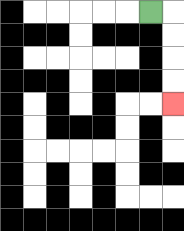{'start': '[6, 0]', 'end': '[7, 4]', 'path_directions': 'R,D,D,D,D', 'path_coordinates': '[[6, 0], [7, 0], [7, 1], [7, 2], [7, 3], [7, 4]]'}